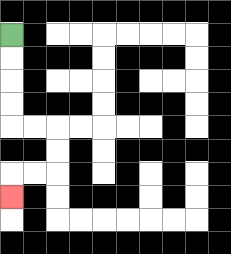{'start': '[0, 1]', 'end': '[0, 8]', 'path_directions': 'D,D,D,D,R,R,D,D,L,L,D', 'path_coordinates': '[[0, 1], [0, 2], [0, 3], [0, 4], [0, 5], [1, 5], [2, 5], [2, 6], [2, 7], [1, 7], [0, 7], [0, 8]]'}